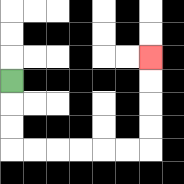{'start': '[0, 3]', 'end': '[6, 2]', 'path_directions': 'D,D,D,R,R,R,R,R,R,U,U,U,U', 'path_coordinates': '[[0, 3], [0, 4], [0, 5], [0, 6], [1, 6], [2, 6], [3, 6], [4, 6], [5, 6], [6, 6], [6, 5], [6, 4], [6, 3], [6, 2]]'}